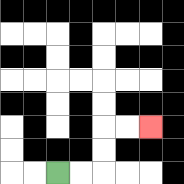{'start': '[2, 7]', 'end': '[6, 5]', 'path_directions': 'R,R,U,U,R,R', 'path_coordinates': '[[2, 7], [3, 7], [4, 7], [4, 6], [4, 5], [5, 5], [6, 5]]'}